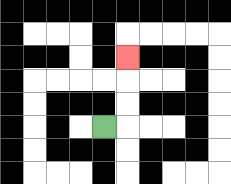{'start': '[4, 5]', 'end': '[5, 2]', 'path_directions': 'R,U,U,U', 'path_coordinates': '[[4, 5], [5, 5], [5, 4], [5, 3], [5, 2]]'}